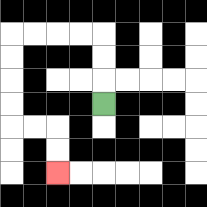{'start': '[4, 4]', 'end': '[2, 7]', 'path_directions': 'U,U,U,L,L,L,L,D,D,D,D,R,R,D,D', 'path_coordinates': '[[4, 4], [4, 3], [4, 2], [4, 1], [3, 1], [2, 1], [1, 1], [0, 1], [0, 2], [0, 3], [0, 4], [0, 5], [1, 5], [2, 5], [2, 6], [2, 7]]'}